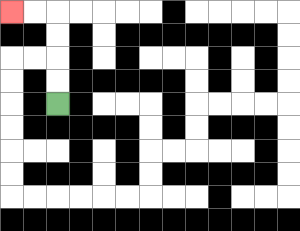{'start': '[2, 4]', 'end': '[0, 0]', 'path_directions': 'U,U,U,U,L,L', 'path_coordinates': '[[2, 4], [2, 3], [2, 2], [2, 1], [2, 0], [1, 0], [0, 0]]'}